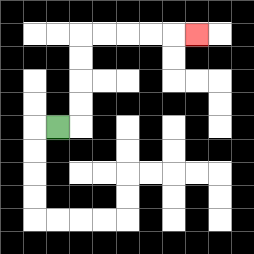{'start': '[2, 5]', 'end': '[8, 1]', 'path_directions': 'R,U,U,U,U,R,R,R,R,R', 'path_coordinates': '[[2, 5], [3, 5], [3, 4], [3, 3], [3, 2], [3, 1], [4, 1], [5, 1], [6, 1], [7, 1], [8, 1]]'}